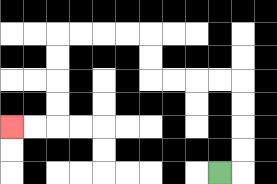{'start': '[9, 7]', 'end': '[0, 5]', 'path_directions': 'R,U,U,U,U,L,L,L,L,U,U,L,L,L,L,D,D,D,D,L,L', 'path_coordinates': '[[9, 7], [10, 7], [10, 6], [10, 5], [10, 4], [10, 3], [9, 3], [8, 3], [7, 3], [6, 3], [6, 2], [6, 1], [5, 1], [4, 1], [3, 1], [2, 1], [2, 2], [2, 3], [2, 4], [2, 5], [1, 5], [0, 5]]'}